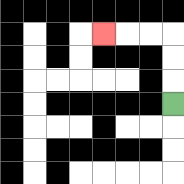{'start': '[7, 4]', 'end': '[4, 1]', 'path_directions': 'U,U,U,L,L,L', 'path_coordinates': '[[7, 4], [7, 3], [7, 2], [7, 1], [6, 1], [5, 1], [4, 1]]'}